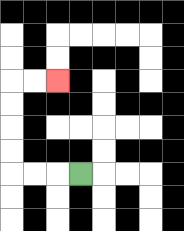{'start': '[3, 7]', 'end': '[2, 3]', 'path_directions': 'L,L,L,U,U,U,U,R,R', 'path_coordinates': '[[3, 7], [2, 7], [1, 7], [0, 7], [0, 6], [0, 5], [0, 4], [0, 3], [1, 3], [2, 3]]'}